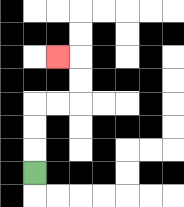{'start': '[1, 7]', 'end': '[2, 2]', 'path_directions': 'U,U,U,R,R,U,U,L', 'path_coordinates': '[[1, 7], [1, 6], [1, 5], [1, 4], [2, 4], [3, 4], [3, 3], [3, 2], [2, 2]]'}